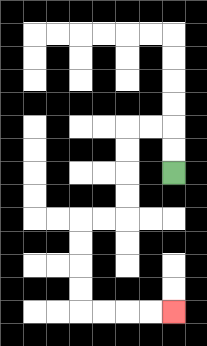{'start': '[7, 7]', 'end': '[7, 13]', 'path_directions': 'U,U,L,L,D,D,D,D,L,L,D,D,D,D,R,R,R,R', 'path_coordinates': '[[7, 7], [7, 6], [7, 5], [6, 5], [5, 5], [5, 6], [5, 7], [5, 8], [5, 9], [4, 9], [3, 9], [3, 10], [3, 11], [3, 12], [3, 13], [4, 13], [5, 13], [6, 13], [7, 13]]'}